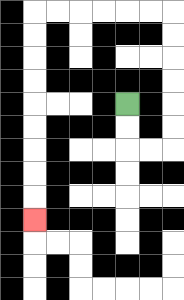{'start': '[5, 4]', 'end': '[1, 9]', 'path_directions': 'D,D,R,R,U,U,U,U,U,U,L,L,L,L,L,L,D,D,D,D,D,D,D,D,D', 'path_coordinates': '[[5, 4], [5, 5], [5, 6], [6, 6], [7, 6], [7, 5], [7, 4], [7, 3], [7, 2], [7, 1], [7, 0], [6, 0], [5, 0], [4, 0], [3, 0], [2, 0], [1, 0], [1, 1], [1, 2], [1, 3], [1, 4], [1, 5], [1, 6], [1, 7], [1, 8], [1, 9]]'}